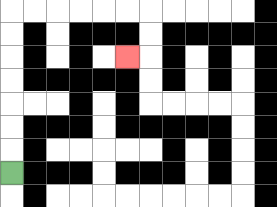{'start': '[0, 7]', 'end': '[5, 2]', 'path_directions': 'U,U,U,U,U,U,U,R,R,R,R,R,R,D,D,L', 'path_coordinates': '[[0, 7], [0, 6], [0, 5], [0, 4], [0, 3], [0, 2], [0, 1], [0, 0], [1, 0], [2, 0], [3, 0], [4, 0], [5, 0], [6, 0], [6, 1], [6, 2], [5, 2]]'}